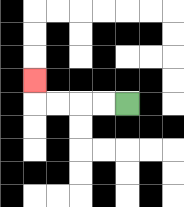{'start': '[5, 4]', 'end': '[1, 3]', 'path_directions': 'L,L,L,L,U', 'path_coordinates': '[[5, 4], [4, 4], [3, 4], [2, 4], [1, 4], [1, 3]]'}